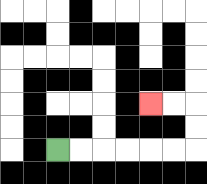{'start': '[2, 6]', 'end': '[6, 4]', 'path_directions': 'R,R,R,R,R,R,U,U,L,L', 'path_coordinates': '[[2, 6], [3, 6], [4, 6], [5, 6], [6, 6], [7, 6], [8, 6], [8, 5], [8, 4], [7, 4], [6, 4]]'}